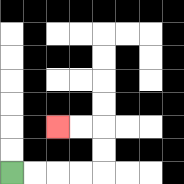{'start': '[0, 7]', 'end': '[2, 5]', 'path_directions': 'R,R,R,R,U,U,L,L', 'path_coordinates': '[[0, 7], [1, 7], [2, 7], [3, 7], [4, 7], [4, 6], [4, 5], [3, 5], [2, 5]]'}